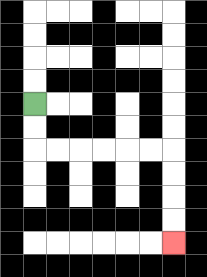{'start': '[1, 4]', 'end': '[7, 10]', 'path_directions': 'D,D,R,R,R,R,R,R,D,D,D,D', 'path_coordinates': '[[1, 4], [1, 5], [1, 6], [2, 6], [3, 6], [4, 6], [5, 6], [6, 6], [7, 6], [7, 7], [7, 8], [7, 9], [7, 10]]'}